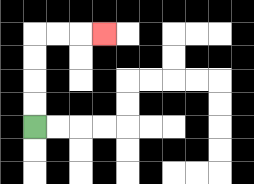{'start': '[1, 5]', 'end': '[4, 1]', 'path_directions': 'U,U,U,U,R,R,R', 'path_coordinates': '[[1, 5], [1, 4], [1, 3], [1, 2], [1, 1], [2, 1], [3, 1], [4, 1]]'}